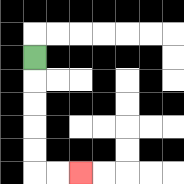{'start': '[1, 2]', 'end': '[3, 7]', 'path_directions': 'D,D,D,D,D,R,R', 'path_coordinates': '[[1, 2], [1, 3], [1, 4], [1, 5], [1, 6], [1, 7], [2, 7], [3, 7]]'}